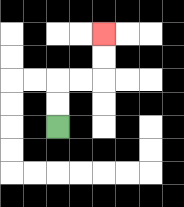{'start': '[2, 5]', 'end': '[4, 1]', 'path_directions': 'U,U,R,R,U,U', 'path_coordinates': '[[2, 5], [2, 4], [2, 3], [3, 3], [4, 3], [4, 2], [4, 1]]'}